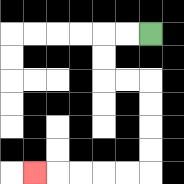{'start': '[6, 1]', 'end': '[1, 7]', 'path_directions': 'L,L,D,D,R,R,D,D,D,D,L,L,L,L,L', 'path_coordinates': '[[6, 1], [5, 1], [4, 1], [4, 2], [4, 3], [5, 3], [6, 3], [6, 4], [6, 5], [6, 6], [6, 7], [5, 7], [4, 7], [3, 7], [2, 7], [1, 7]]'}